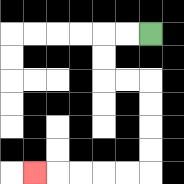{'start': '[6, 1]', 'end': '[1, 7]', 'path_directions': 'L,L,D,D,R,R,D,D,D,D,L,L,L,L,L', 'path_coordinates': '[[6, 1], [5, 1], [4, 1], [4, 2], [4, 3], [5, 3], [6, 3], [6, 4], [6, 5], [6, 6], [6, 7], [5, 7], [4, 7], [3, 7], [2, 7], [1, 7]]'}